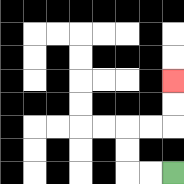{'start': '[7, 7]', 'end': '[7, 3]', 'path_directions': 'L,L,U,U,R,R,U,U', 'path_coordinates': '[[7, 7], [6, 7], [5, 7], [5, 6], [5, 5], [6, 5], [7, 5], [7, 4], [7, 3]]'}